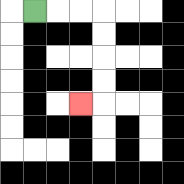{'start': '[1, 0]', 'end': '[3, 4]', 'path_directions': 'R,R,R,D,D,D,D,L', 'path_coordinates': '[[1, 0], [2, 0], [3, 0], [4, 0], [4, 1], [4, 2], [4, 3], [4, 4], [3, 4]]'}